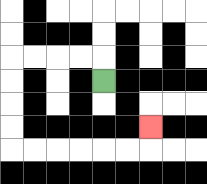{'start': '[4, 3]', 'end': '[6, 5]', 'path_directions': 'U,L,L,L,L,D,D,D,D,R,R,R,R,R,R,U', 'path_coordinates': '[[4, 3], [4, 2], [3, 2], [2, 2], [1, 2], [0, 2], [0, 3], [0, 4], [0, 5], [0, 6], [1, 6], [2, 6], [3, 6], [4, 6], [5, 6], [6, 6], [6, 5]]'}